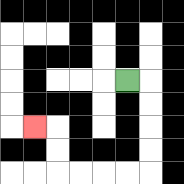{'start': '[5, 3]', 'end': '[1, 5]', 'path_directions': 'R,D,D,D,D,L,L,L,L,U,U,L', 'path_coordinates': '[[5, 3], [6, 3], [6, 4], [6, 5], [6, 6], [6, 7], [5, 7], [4, 7], [3, 7], [2, 7], [2, 6], [2, 5], [1, 5]]'}